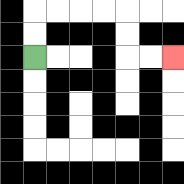{'start': '[1, 2]', 'end': '[7, 2]', 'path_directions': 'U,U,R,R,R,R,D,D,R,R', 'path_coordinates': '[[1, 2], [1, 1], [1, 0], [2, 0], [3, 0], [4, 0], [5, 0], [5, 1], [5, 2], [6, 2], [7, 2]]'}